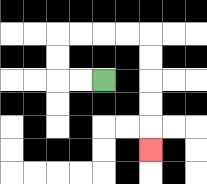{'start': '[4, 3]', 'end': '[6, 6]', 'path_directions': 'L,L,U,U,R,R,R,R,D,D,D,D,D', 'path_coordinates': '[[4, 3], [3, 3], [2, 3], [2, 2], [2, 1], [3, 1], [4, 1], [5, 1], [6, 1], [6, 2], [6, 3], [6, 4], [6, 5], [6, 6]]'}